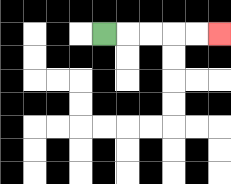{'start': '[4, 1]', 'end': '[9, 1]', 'path_directions': 'R,R,R,R,R', 'path_coordinates': '[[4, 1], [5, 1], [6, 1], [7, 1], [8, 1], [9, 1]]'}